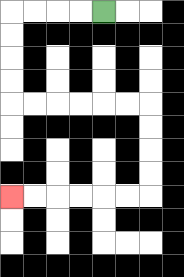{'start': '[4, 0]', 'end': '[0, 8]', 'path_directions': 'L,L,L,L,D,D,D,D,R,R,R,R,R,R,D,D,D,D,L,L,L,L,L,L', 'path_coordinates': '[[4, 0], [3, 0], [2, 0], [1, 0], [0, 0], [0, 1], [0, 2], [0, 3], [0, 4], [1, 4], [2, 4], [3, 4], [4, 4], [5, 4], [6, 4], [6, 5], [6, 6], [6, 7], [6, 8], [5, 8], [4, 8], [3, 8], [2, 8], [1, 8], [0, 8]]'}